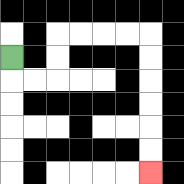{'start': '[0, 2]', 'end': '[6, 7]', 'path_directions': 'D,R,R,U,U,R,R,R,R,D,D,D,D,D,D', 'path_coordinates': '[[0, 2], [0, 3], [1, 3], [2, 3], [2, 2], [2, 1], [3, 1], [4, 1], [5, 1], [6, 1], [6, 2], [6, 3], [6, 4], [6, 5], [6, 6], [6, 7]]'}